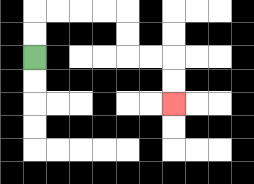{'start': '[1, 2]', 'end': '[7, 4]', 'path_directions': 'U,U,R,R,R,R,D,D,R,R,D,D', 'path_coordinates': '[[1, 2], [1, 1], [1, 0], [2, 0], [3, 0], [4, 0], [5, 0], [5, 1], [5, 2], [6, 2], [7, 2], [7, 3], [7, 4]]'}